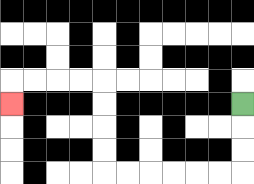{'start': '[10, 4]', 'end': '[0, 4]', 'path_directions': 'D,D,D,L,L,L,L,L,L,U,U,U,U,L,L,L,L,D', 'path_coordinates': '[[10, 4], [10, 5], [10, 6], [10, 7], [9, 7], [8, 7], [7, 7], [6, 7], [5, 7], [4, 7], [4, 6], [4, 5], [4, 4], [4, 3], [3, 3], [2, 3], [1, 3], [0, 3], [0, 4]]'}